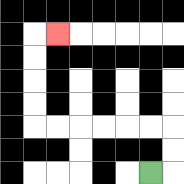{'start': '[6, 7]', 'end': '[2, 1]', 'path_directions': 'R,U,U,L,L,L,L,L,L,U,U,U,U,R', 'path_coordinates': '[[6, 7], [7, 7], [7, 6], [7, 5], [6, 5], [5, 5], [4, 5], [3, 5], [2, 5], [1, 5], [1, 4], [1, 3], [1, 2], [1, 1], [2, 1]]'}